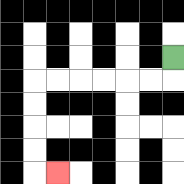{'start': '[7, 2]', 'end': '[2, 7]', 'path_directions': 'D,L,L,L,L,L,L,D,D,D,D,R', 'path_coordinates': '[[7, 2], [7, 3], [6, 3], [5, 3], [4, 3], [3, 3], [2, 3], [1, 3], [1, 4], [1, 5], [1, 6], [1, 7], [2, 7]]'}